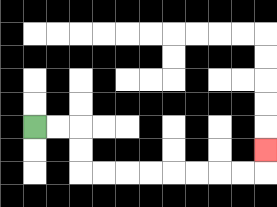{'start': '[1, 5]', 'end': '[11, 6]', 'path_directions': 'R,R,D,D,R,R,R,R,R,R,R,R,U', 'path_coordinates': '[[1, 5], [2, 5], [3, 5], [3, 6], [3, 7], [4, 7], [5, 7], [6, 7], [7, 7], [8, 7], [9, 7], [10, 7], [11, 7], [11, 6]]'}